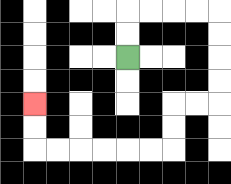{'start': '[5, 2]', 'end': '[1, 4]', 'path_directions': 'U,U,R,R,R,R,D,D,D,D,L,L,D,D,L,L,L,L,L,L,U,U', 'path_coordinates': '[[5, 2], [5, 1], [5, 0], [6, 0], [7, 0], [8, 0], [9, 0], [9, 1], [9, 2], [9, 3], [9, 4], [8, 4], [7, 4], [7, 5], [7, 6], [6, 6], [5, 6], [4, 6], [3, 6], [2, 6], [1, 6], [1, 5], [1, 4]]'}